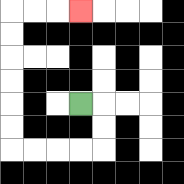{'start': '[3, 4]', 'end': '[3, 0]', 'path_directions': 'R,D,D,L,L,L,L,U,U,U,U,U,U,R,R,R', 'path_coordinates': '[[3, 4], [4, 4], [4, 5], [4, 6], [3, 6], [2, 6], [1, 6], [0, 6], [0, 5], [0, 4], [0, 3], [0, 2], [0, 1], [0, 0], [1, 0], [2, 0], [3, 0]]'}